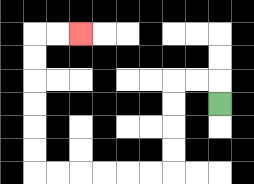{'start': '[9, 4]', 'end': '[3, 1]', 'path_directions': 'U,L,L,D,D,D,D,L,L,L,L,L,L,U,U,U,U,U,U,R,R', 'path_coordinates': '[[9, 4], [9, 3], [8, 3], [7, 3], [7, 4], [7, 5], [7, 6], [7, 7], [6, 7], [5, 7], [4, 7], [3, 7], [2, 7], [1, 7], [1, 6], [1, 5], [1, 4], [1, 3], [1, 2], [1, 1], [2, 1], [3, 1]]'}